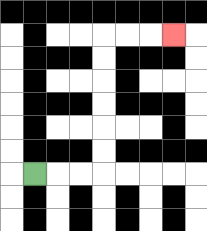{'start': '[1, 7]', 'end': '[7, 1]', 'path_directions': 'R,R,R,U,U,U,U,U,U,R,R,R', 'path_coordinates': '[[1, 7], [2, 7], [3, 7], [4, 7], [4, 6], [4, 5], [4, 4], [4, 3], [4, 2], [4, 1], [5, 1], [6, 1], [7, 1]]'}